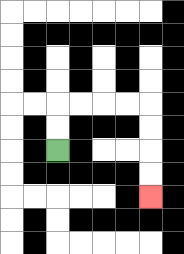{'start': '[2, 6]', 'end': '[6, 8]', 'path_directions': 'U,U,R,R,R,R,D,D,D,D', 'path_coordinates': '[[2, 6], [2, 5], [2, 4], [3, 4], [4, 4], [5, 4], [6, 4], [6, 5], [6, 6], [6, 7], [6, 8]]'}